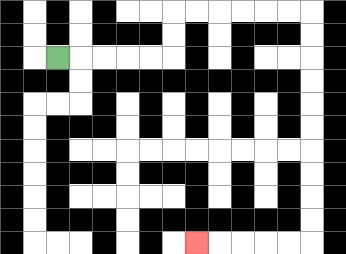{'start': '[2, 2]', 'end': '[8, 10]', 'path_directions': 'R,R,R,R,R,U,U,R,R,R,R,R,R,D,D,D,D,D,D,D,D,D,D,L,L,L,L,L', 'path_coordinates': '[[2, 2], [3, 2], [4, 2], [5, 2], [6, 2], [7, 2], [7, 1], [7, 0], [8, 0], [9, 0], [10, 0], [11, 0], [12, 0], [13, 0], [13, 1], [13, 2], [13, 3], [13, 4], [13, 5], [13, 6], [13, 7], [13, 8], [13, 9], [13, 10], [12, 10], [11, 10], [10, 10], [9, 10], [8, 10]]'}